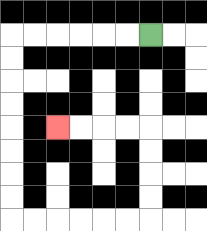{'start': '[6, 1]', 'end': '[2, 5]', 'path_directions': 'L,L,L,L,L,L,D,D,D,D,D,D,D,D,R,R,R,R,R,R,U,U,U,U,L,L,L,L', 'path_coordinates': '[[6, 1], [5, 1], [4, 1], [3, 1], [2, 1], [1, 1], [0, 1], [0, 2], [0, 3], [0, 4], [0, 5], [0, 6], [0, 7], [0, 8], [0, 9], [1, 9], [2, 9], [3, 9], [4, 9], [5, 9], [6, 9], [6, 8], [6, 7], [6, 6], [6, 5], [5, 5], [4, 5], [3, 5], [2, 5]]'}